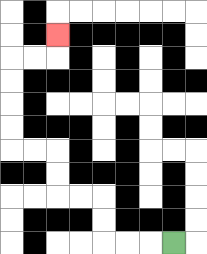{'start': '[7, 10]', 'end': '[2, 1]', 'path_directions': 'L,L,L,U,U,L,L,U,U,L,L,U,U,U,U,R,R,U', 'path_coordinates': '[[7, 10], [6, 10], [5, 10], [4, 10], [4, 9], [4, 8], [3, 8], [2, 8], [2, 7], [2, 6], [1, 6], [0, 6], [0, 5], [0, 4], [0, 3], [0, 2], [1, 2], [2, 2], [2, 1]]'}